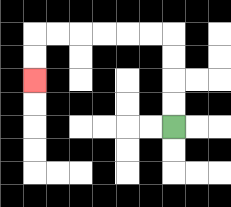{'start': '[7, 5]', 'end': '[1, 3]', 'path_directions': 'U,U,U,U,L,L,L,L,L,L,D,D', 'path_coordinates': '[[7, 5], [7, 4], [7, 3], [7, 2], [7, 1], [6, 1], [5, 1], [4, 1], [3, 1], [2, 1], [1, 1], [1, 2], [1, 3]]'}